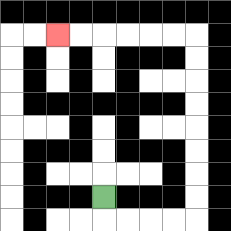{'start': '[4, 8]', 'end': '[2, 1]', 'path_directions': 'D,R,R,R,R,U,U,U,U,U,U,U,U,L,L,L,L,L,L', 'path_coordinates': '[[4, 8], [4, 9], [5, 9], [6, 9], [7, 9], [8, 9], [8, 8], [8, 7], [8, 6], [8, 5], [8, 4], [8, 3], [8, 2], [8, 1], [7, 1], [6, 1], [5, 1], [4, 1], [3, 1], [2, 1]]'}